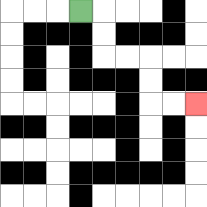{'start': '[3, 0]', 'end': '[8, 4]', 'path_directions': 'R,D,D,R,R,D,D,R,R', 'path_coordinates': '[[3, 0], [4, 0], [4, 1], [4, 2], [5, 2], [6, 2], [6, 3], [6, 4], [7, 4], [8, 4]]'}